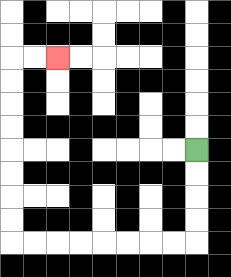{'start': '[8, 6]', 'end': '[2, 2]', 'path_directions': 'D,D,D,D,L,L,L,L,L,L,L,L,U,U,U,U,U,U,U,U,R,R', 'path_coordinates': '[[8, 6], [8, 7], [8, 8], [8, 9], [8, 10], [7, 10], [6, 10], [5, 10], [4, 10], [3, 10], [2, 10], [1, 10], [0, 10], [0, 9], [0, 8], [0, 7], [0, 6], [0, 5], [0, 4], [0, 3], [0, 2], [1, 2], [2, 2]]'}